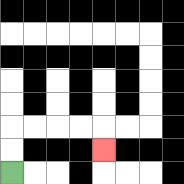{'start': '[0, 7]', 'end': '[4, 6]', 'path_directions': 'U,U,R,R,R,R,D', 'path_coordinates': '[[0, 7], [0, 6], [0, 5], [1, 5], [2, 5], [3, 5], [4, 5], [4, 6]]'}